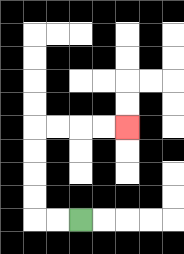{'start': '[3, 9]', 'end': '[5, 5]', 'path_directions': 'L,L,U,U,U,U,R,R,R,R', 'path_coordinates': '[[3, 9], [2, 9], [1, 9], [1, 8], [1, 7], [1, 6], [1, 5], [2, 5], [3, 5], [4, 5], [5, 5]]'}